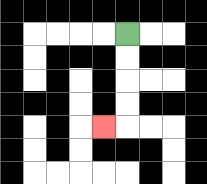{'start': '[5, 1]', 'end': '[4, 5]', 'path_directions': 'D,D,D,D,L', 'path_coordinates': '[[5, 1], [5, 2], [5, 3], [5, 4], [5, 5], [4, 5]]'}